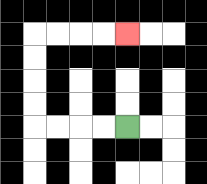{'start': '[5, 5]', 'end': '[5, 1]', 'path_directions': 'L,L,L,L,U,U,U,U,R,R,R,R', 'path_coordinates': '[[5, 5], [4, 5], [3, 5], [2, 5], [1, 5], [1, 4], [1, 3], [1, 2], [1, 1], [2, 1], [3, 1], [4, 1], [5, 1]]'}